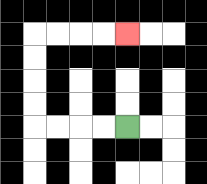{'start': '[5, 5]', 'end': '[5, 1]', 'path_directions': 'L,L,L,L,U,U,U,U,R,R,R,R', 'path_coordinates': '[[5, 5], [4, 5], [3, 5], [2, 5], [1, 5], [1, 4], [1, 3], [1, 2], [1, 1], [2, 1], [3, 1], [4, 1], [5, 1]]'}